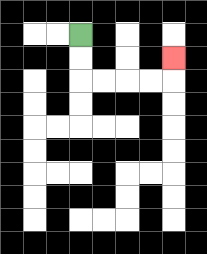{'start': '[3, 1]', 'end': '[7, 2]', 'path_directions': 'D,D,R,R,R,R,U', 'path_coordinates': '[[3, 1], [3, 2], [3, 3], [4, 3], [5, 3], [6, 3], [7, 3], [7, 2]]'}